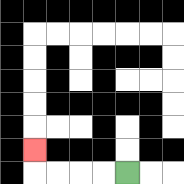{'start': '[5, 7]', 'end': '[1, 6]', 'path_directions': 'L,L,L,L,U', 'path_coordinates': '[[5, 7], [4, 7], [3, 7], [2, 7], [1, 7], [1, 6]]'}